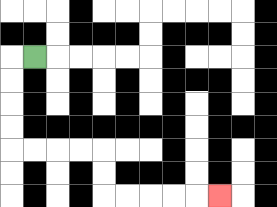{'start': '[1, 2]', 'end': '[9, 8]', 'path_directions': 'L,D,D,D,D,R,R,R,R,D,D,R,R,R,R,R', 'path_coordinates': '[[1, 2], [0, 2], [0, 3], [0, 4], [0, 5], [0, 6], [1, 6], [2, 6], [3, 6], [4, 6], [4, 7], [4, 8], [5, 8], [6, 8], [7, 8], [8, 8], [9, 8]]'}